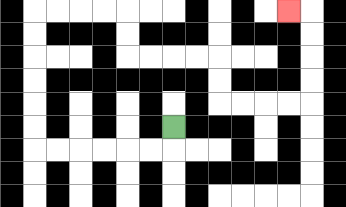{'start': '[7, 5]', 'end': '[12, 0]', 'path_directions': 'D,L,L,L,L,L,L,U,U,U,U,U,U,R,R,R,R,D,D,R,R,R,R,D,D,R,R,R,R,U,U,U,U,L', 'path_coordinates': '[[7, 5], [7, 6], [6, 6], [5, 6], [4, 6], [3, 6], [2, 6], [1, 6], [1, 5], [1, 4], [1, 3], [1, 2], [1, 1], [1, 0], [2, 0], [3, 0], [4, 0], [5, 0], [5, 1], [5, 2], [6, 2], [7, 2], [8, 2], [9, 2], [9, 3], [9, 4], [10, 4], [11, 4], [12, 4], [13, 4], [13, 3], [13, 2], [13, 1], [13, 0], [12, 0]]'}